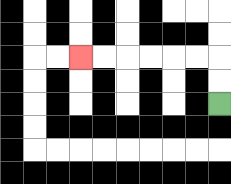{'start': '[9, 4]', 'end': '[3, 2]', 'path_directions': 'U,U,L,L,L,L,L,L', 'path_coordinates': '[[9, 4], [9, 3], [9, 2], [8, 2], [7, 2], [6, 2], [5, 2], [4, 2], [3, 2]]'}